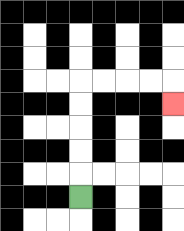{'start': '[3, 8]', 'end': '[7, 4]', 'path_directions': 'U,U,U,U,U,R,R,R,R,D', 'path_coordinates': '[[3, 8], [3, 7], [3, 6], [3, 5], [3, 4], [3, 3], [4, 3], [5, 3], [6, 3], [7, 3], [7, 4]]'}